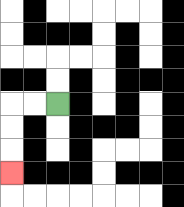{'start': '[2, 4]', 'end': '[0, 7]', 'path_directions': 'L,L,D,D,D', 'path_coordinates': '[[2, 4], [1, 4], [0, 4], [0, 5], [0, 6], [0, 7]]'}